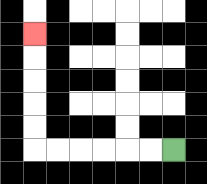{'start': '[7, 6]', 'end': '[1, 1]', 'path_directions': 'L,L,L,L,L,L,U,U,U,U,U', 'path_coordinates': '[[7, 6], [6, 6], [5, 6], [4, 6], [3, 6], [2, 6], [1, 6], [1, 5], [1, 4], [1, 3], [1, 2], [1, 1]]'}